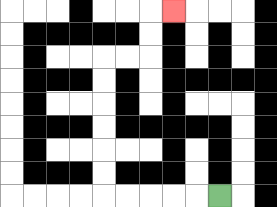{'start': '[9, 8]', 'end': '[7, 0]', 'path_directions': 'L,L,L,L,L,U,U,U,U,U,U,R,R,U,U,R', 'path_coordinates': '[[9, 8], [8, 8], [7, 8], [6, 8], [5, 8], [4, 8], [4, 7], [4, 6], [4, 5], [4, 4], [4, 3], [4, 2], [5, 2], [6, 2], [6, 1], [6, 0], [7, 0]]'}